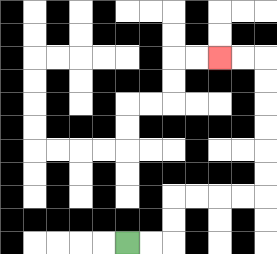{'start': '[5, 10]', 'end': '[9, 2]', 'path_directions': 'R,R,U,U,R,R,R,R,U,U,U,U,U,U,L,L', 'path_coordinates': '[[5, 10], [6, 10], [7, 10], [7, 9], [7, 8], [8, 8], [9, 8], [10, 8], [11, 8], [11, 7], [11, 6], [11, 5], [11, 4], [11, 3], [11, 2], [10, 2], [9, 2]]'}